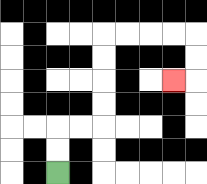{'start': '[2, 7]', 'end': '[7, 3]', 'path_directions': 'U,U,R,R,U,U,U,U,R,R,R,R,D,D,L', 'path_coordinates': '[[2, 7], [2, 6], [2, 5], [3, 5], [4, 5], [4, 4], [4, 3], [4, 2], [4, 1], [5, 1], [6, 1], [7, 1], [8, 1], [8, 2], [8, 3], [7, 3]]'}